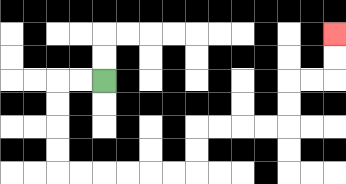{'start': '[4, 3]', 'end': '[14, 1]', 'path_directions': 'L,L,D,D,D,D,R,R,R,R,R,R,U,U,R,R,R,R,U,U,R,R,U,U', 'path_coordinates': '[[4, 3], [3, 3], [2, 3], [2, 4], [2, 5], [2, 6], [2, 7], [3, 7], [4, 7], [5, 7], [6, 7], [7, 7], [8, 7], [8, 6], [8, 5], [9, 5], [10, 5], [11, 5], [12, 5], [12, 4], [12, 3], [13, 3], [14, 3], [14, 2], [14, 1]]'}